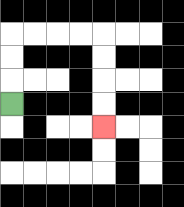{'start': '[0, 4]', 'end': '[4, 5]', 'path_directions': 'U,U,U,R,R,R,R,D,D,D,D', 'path_coordinates': '[[0, 4], [0, 3], [0, 2], [0, 1], [1, 1], [2, 1], [3, 1], [4, 1], [4, 2], [4, 3], [4, 4], [4, 5]]'}